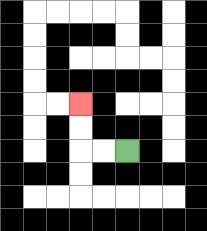{'start': '[5, 6]', 'end': '[3, 4]', 'path_directions': 'L,L,U,U', 'path_coordinates': '[[5, 6], [4, 6], [3, 6], [3, 5], [3, 4]]'}